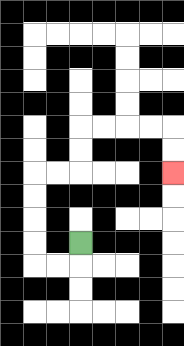{'start': '[3, 10]', 'end': '[7, 7]', 'path_directions': 'D,L,L,U,U,U,U,R,R,U,U,R,R,R,R,D,D', 'path_coordinates': '[[3, 10], [3, 11], [2, 11], [1, 11], [1, 10], [1, 9], [1, 8], [1, 7], [2, 7], [3, 7], [3, 6], [3, 5], [4, 5], [5, 5], [6, 5], [7, 5], [7, 6], [7, 7]]'}